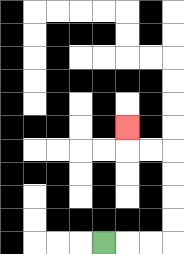{'start': '[4, 10]', 'end': '[5, 5]', 'path_directions': 'R,R,R,U,U,U,U,L,L,U', 'path_coordinates': '[[4, 10], [5, 10], [6, 10], [7, 10], [7, 9], [7, 8], [7, 7], [7, 6], [6, 6], [5, 6], [5, 5]]'}